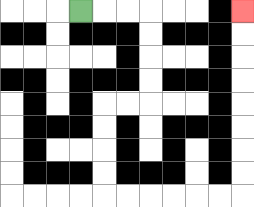{'start': '[3, 0]', 'end': '[10, 0]', 'path_directions': 'R,R,R,D,D,D,D,L,L,D,D,D,D,R,R,R,R,R,R,U,U,U,U,U,U,U,U', 'path_coordinates': '[[3, 0], [4, 0], [5, 0], [6, 0], [6, 1], [6, 2], [6, 3], [6, 4], [5, 4], [4, 4], [4, 5], [4, 6], [4, 7], [4, 8], [5, 8], [6, 8], [7, 8], [8, 8], [9, 8], [10, 8], [10, 7], [10, 6], [10, 5], [10, 4], [10, 3], [10, 2], [10, 1], [10, 0]]'}